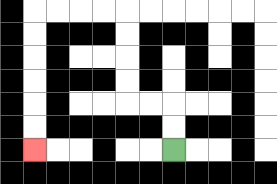{'start': '[7, 6]', 'end': '[1, 6]', 'path_directions': 'U,U,L,L,U,U,U,U,L,L,L,L,D,D,D,D,D,D', 'path_coordinates': '[[7, 6], [7, 5], [7, 4], [6, 4], [5, 4], [5, 3], [5, 2], [5, 1], [5, 0], [4, 0], [3, 0], [2, 0], [1, 0], [1, 1], [1, 2], [1, 3], [1, 4], [1, 5], [1, 6]]'}